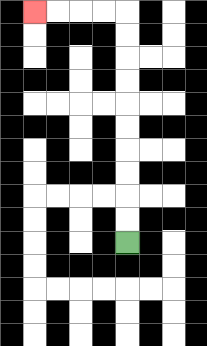{'start': '[5, 10]', 'end': '[1, 0]', 'path_directions': 'U,U,U,U,U,U,U,U,U,U,L,L,L,L', 'path_coordinates': '[[5, 10], [5, 9], [5, 8], [5, 7], [5, 6], [5, 5], [5, 4], [5, 3], [5, 2], [5, 1], [5, 0], [4, 0], [3, 0], [2, 0], [1, 0]]'}